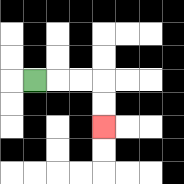{'start': '[1, 3]', 'end': '[4, 5]', 'path_directions': 'R,R,R,D,D', 'path_coordinates': '[[1, 3], [2, 3], [3, 3], [4, 3], [4, 4], [4, 5]]'}